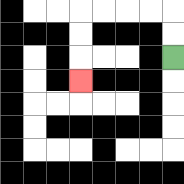{'start': '[7, 2]', 'end': '[3, 3]', 'path_directions': 'U,U,L,L,L,L,D,D,D', 'path_coordinates': '[[7, 2], [7, 1], [7, 0], [6, 0], [5, 0], [4, 0], [3, 0], [3, 1], [3, 2], [3, 3]]'}